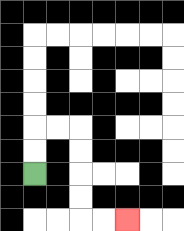{'start': '[1, 7]', 'end': '[5, 9]', 'path_directions': 'U,U,R,R,D,D,D,D,R,R', 'path_coordinates': '[[1, 7], [1, 6], [1, 5], [2, 5], [3, 5], [3, 6], [3, 7], [3, 8], [3, 9], [4, 9], [5, 9]]'}